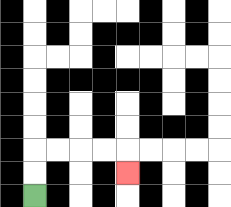{'start': '[1, 8]', 'end': '[5, 7]', 'path_directions': 'U,U,R,R,R,R,D', 'path_coordinates': '[[1, 8], [1, 7], [1, 6], [2, 6], [3, 6], [4, 6], [5, 6], [5, 7]]'}